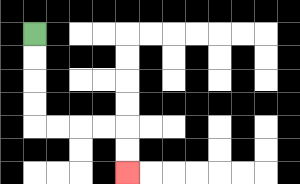{'start': '[1, 1]', 'end': '[5, 7]', 'path_directions': 'D,D,D,D,R,R,R,R,D,D', 'path_coordinates': '[[1, 1], [1, 2], [1, 3], [1, 4], [1, 5], [2, 5], [3, 5], [4, 5], [5, 5], [5, 6], [5, 7]]'}